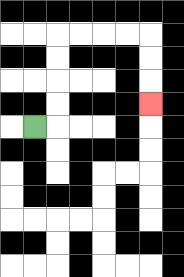{'start': '[1, 5]', 'end': '[6, 4]', 'path_directions': 'R,U,U,U,U,R,R,R,R,D,D,D', 'path_coordinates': '[[1, 5], [2, 5], [2, 4], [2, 3], [2, 2], [2, 1], [3, 1], [4, 1], [5, 1], [6, 1], [6, 2], [6, 3], [6, 4]]'}